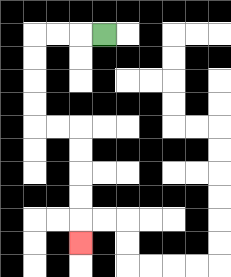{'start': '[4, 1]', 'end': '[3, 10]', 'path_directions': 'L,L,L,D,D,D,D,R,R,D,D,D,D,D', 'path_coordinates': '[[4, 1], [3, 1], [2, 1], [1, 1], [1, 2], [1, 3], [1, 4], [1, 5], [2, 5], [3, 5], [3, 6], [3, 7], [3, 8], [3, 9], [3, 10]]'}